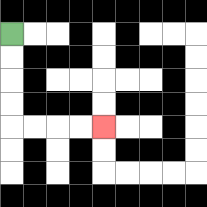{'start': '[0, 1]', 'end': '[4, 5]', 'path_directions': 'D,D,D,D,R,R,R,R', 'path_coordinates': '[[0, 1], [0, 2], [0, 3], [0, 4], [0, 5], [1, 5], [2, 5], [3, 5], [4, 5]]'}